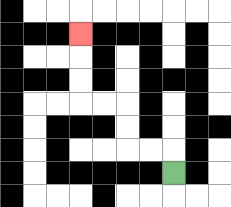{'start': '[7, 7]', 'end': '[3, 1]', 'path_directions': 'U,L,L,U,U,L,L,U,U,U', 'path_coordinates': '[[7, 7], [7, 6], [6, 6], [5, 6], [5, 5], [5, 4], [4, 4], [3, 4], [3, 3], [3, 2], [3, 1]]'}